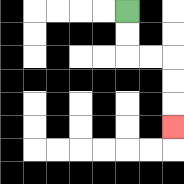{'start': '[5, 0]', 'end': '[7, 5]', 'path_directions': 'D,D,R,R,D,D,D', 'path_coordinates': '[[5, 0], [5, 1], [5, 2], [6, 2], [7, 2], [7, 3], [7, 4], [7, 5]]'}